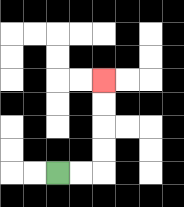{'start': '[2, 7]', 'end': '[4, 3]', 'path_directions': 'R,R,U,U,U,U', 'path_coordinates': '[[2, 7], [3, 7], [4, 7], [4, 6], [4, 5], [4, 4], [4, 3]]'}